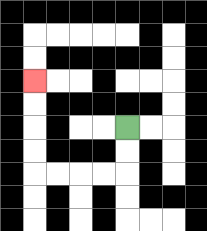{'start': '[5, 5]', 'end': '[1, 3]', 'path_directions': 'D,D,L,L,L,L,U,U,U,U', 'path_coordinates': '[[5, 5], [5, 6], [5, 7], [4, 7], [3, 7], [2, 7], [1, 7], [1, 6], [1, 5], [1, 4], [1, 3]]'}